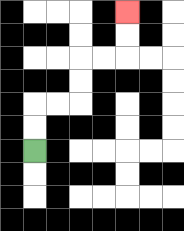{'start': '[1, 6]', 'end': '[5, 0]', 'path_directions': 'U,U,R,R,U,U,R,R,U,U', 'path_coordinates': '[[1, 6], [1, 5], [1, 4], [2, 4], [3, 4], [3, 3], [3, 2], [4, 2], [5, 2], [5, 1], [5, 0]]'}